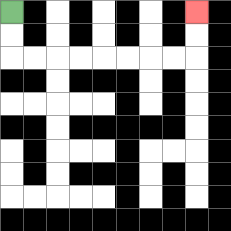{'start': '[0, 0]', 'end': '[8, 0]', 'path_directions': 'D,D,R,R,R,R,R,R,R,R,U,U', 'path_coordinates': '[[0, 0], [0, 1], [0, 2], [1, 2], [2, 2], [3, 2], [4, 2], [5, 2], [6, 2], [7, 2], [8, 2], [8, 1], [8, 0]]'}